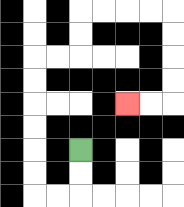{'start': '[3, 6]', 'end': '[5, 4]', 'path_directions': 'D,D,L,L,U,U,U,U,U,U,R,R,U,U,R,R,R,R,D,D,D,D,L,L', 'path_coordinates': '[[3, 6], [3, 7], [3, 8], [2, 8], [1, 8], [1, 7], [1, 6], [1, 5], [1, 4], [1, 3], [1, 2], [2, 2], [3, 2], [3, 1], [3, 0], [4, 0], [5, 0], [6, 0], [7, 0], [7, 1], [7, 2], [7, 3], [7, 4], [6, 4], [5, 4]]'}